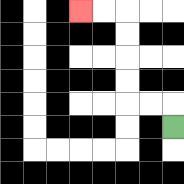{'start': '[7, 5]', 'end': '[3, 0]', 'path_directions': 'U,L,L,U,U,U,U,L,L', 'path_coordinates': '[[7, 5], [7, 4], [6, 4], [5, 4], [5, 3], [5, 2], [5, 1], [5, 0], [4, 0], [3, 0]]'}